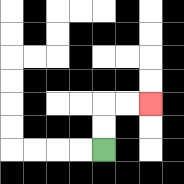{'start': '[4, 6]', 'end': '[6, 4]', 'path_directions': 'U,U,R,R', 'path_coordinates': '[[4, 6], [4, 5], [4, 4], [5, 4], [6, 4]]'}